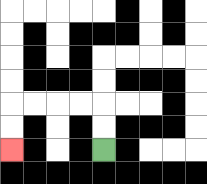{'start': '[4, 6]', 'end': '[0, 6]', 'path_directions': 'U,U,L,L,L,L,D,D', 'path_coordinates': '[[4, 6], [4, 5], [4, 4], [3, 4], [2, 4], [1, 4], [0, 4], [0, 5], [0, 6]]'}